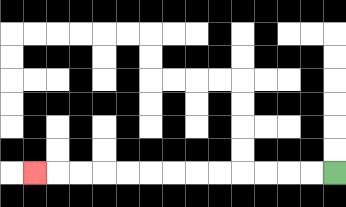{'start': '[14, 7]', 'end': '[1, 7]', 'path_directions': 'L,L,L,L,L,L,L,L,L,L,L,L,L', 'path_coordinates': '[[14, 7], [13, 7], [12, 7], [11, 7], [10, 7], [9, 7], [8, 7], [7, 7], [6, 7], [5, 7], [4, 7], [3, 7], [2, 7], [1, 7]]'}